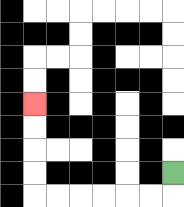{'start': '[7, 7]', 'end': '[1, 4]', 'path_directions': 'D,L,L,L,L,L,L,U,U,U,U', 'path_coordinates': '[[7, 7], [7, 8], [6, 8], [5, 8], [4, 8], [3, 8], [2, 8], [1, 8], [1, 7], [1, 6], [1, 5], [1, 4]]'}